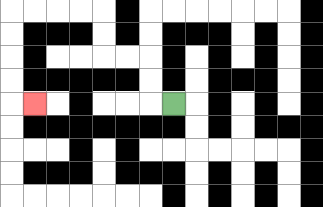{'start': '[7, 4]', 'end': '[1, 4]', 'path_directions': 'L,U,U,L,L,U,U,L,L,L,L,D,D,D,D,R', 'path_coordinates': '[[7, 4], [6, 4], [6, 3], [6, 2], [5, 2], [4, 2], [4, 1], [4, 0], [3, 0], [2, 0], [1, 0], [0, 0], [0, 1], [0, 2], [0, 3], [0, 4], [1, 4]]'}